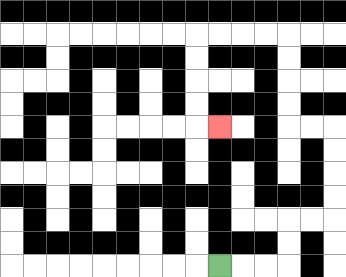{'start': '[9, 11]', 'end': '[9, 5]', 'path_directions': 'R,R,R,U,U,R,R,U,U,U,U,L,L,U,U,U,U,L,L,L,L,D,D,D,D,R', 'path_coordinates': '[[9, 11], [10, 11], [11, 11], [12, 11], [12, 10], [12, 9], [13, 9], [14, 9], [14, 8], [14, 7], [14, 6], [14, 5], [13, 5], [12, 5], [12, 4], [12, 3], [12, 2], [12, 1], [11, 1], [10, 1], [9, 1], [8, 1], [8, 2], [8, 3], [8, 4], [8, 5], [9, 5]]'}